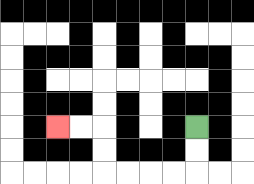{'start': '[8, 5]', 'end': '[2, 5]', 'path_directions': 'D,D,L,L,L,L,U,U,L,L', 'path_coordinates': '[[8, 5], [8, 6], [8, 7], [7, 7], [6, 7], [5, 7], [4, 7], [4, 6], [4, 5], [3, 5], [2, 5]]'}